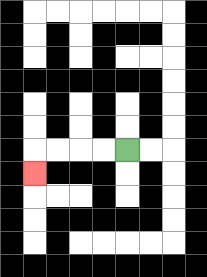{'start': '[5, 6]', 'end': '[1, 7]', 'path_directions': 'L,L,L,L,D', 'path_coordinates': '[[5, 6], [4, 6], [3, 6], [2, 6], [1, 6], [1, 7]]'}